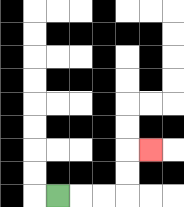{'start': '[2, 8]', 'end': '[6, 6]', 'path_directions': 'R,R,R,U,U,R', 'path_coordinates': '[[2, 8], [3, 8], [4, 8], [5, 8], [5, 7], [5, 6], [6, 6]]'}